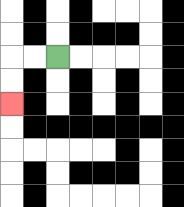{'start': '[2, 2]', 'end': '[0, 4]', 'path_directions': 'L,L,D,D', 'path_coordinates': '[[2, 2], [1, 2], [0, 2], [0, 3], [0, 4]]'}